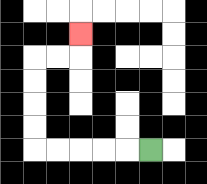{'start': '[6, 6]', 'end': '[3, 1]', 'path_directions': 'L,L,L,L,L,U,U,U,U,R,R,U', 'path_coordinates': '[[6, 6], [5, 6], [4, 6], [3, 6], [2, 6], [1, 6], [1, 5], [1, 4], [1, 3], [1, 2], [2, 2], [3, 2], [3, 1]]'}